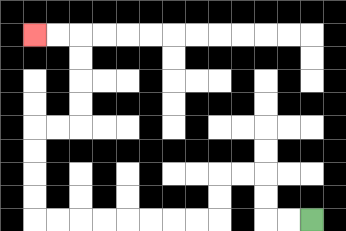{'start': '[13, 9]', 'end': '[1, 1]', 'path_directions': 'L,L,U,U,L,L,D,D,L,L,L,L,L,L,L,L,U,U,U,U,R,R,U,U,U,U,L,L', 'path_coordinates': '[[13, 9], [12, 9], [11, 9], [11, 8], [11, 7], [10, 7], [9, 7], [9, 8], [9, 9], [8, 9], [7, 9], [6, 9], [5, 9], [4, 9], [3, 9], [2, 9], [1, 9], [1, 8], [1, 7], [1, 6], [1, 5], [2, 5], [3, 5], [3, 4], [3, 3], [3, 2], [3, 1], [2, 1], [1, 1]]'}